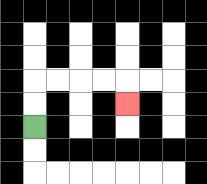{'start': '[1, 5]', 'end': '[5, 4]', 'path_directions': 'U,U,R,R,R,R,D', 'path_coordinates': '[[1, 5], [1, 4], [1, 3], [2, 3], [3, 3], [4, 3], [5, 3], [5, 4]]'}